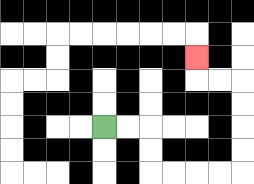{'start': '[4, 5]', 'end': '[8, 2]', 'path_directions': 'R,R,D,D,R,R,R,R,U,U,U,U,L,L,U', 'path_coordinates': '[[4, 5], [5, 5], [6, 5], [6, 6], [6, 7], [7, 7], [8, 7], [9, 7], [10, 7], [10, 6], [10, 5], [10, 4], [10, 3], [9, 3], [8, 3], [8, 2]]'}